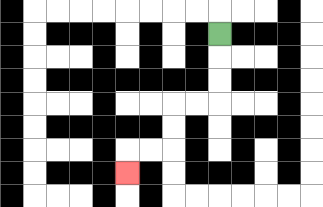{'start': '[9, 1]', 'end': '[5, 7]', 'path_directions': 'D,D,D,L,L,D,D,L,L,D', 'path_coordinates': '[[9, 1], [9, 2], [9, 3], [9, 4], [8, 4], [7, 4], [7, 5], [7, 6], [6, 6], [5, 6], [5, 7]]'}